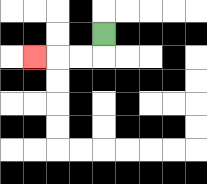{'start': '[4, 1]', 'end': '[1, 2]', 'path_directions': 'D,L,L,L', 'path_coordinates': '[[4, 1], [4, 2], [3, 2], [2, 2], [1, 2]]'}